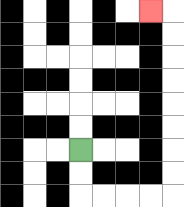{'start': '[3, 6]', 'end': '[6, 0]', 'path_directions': 'D,D,R,R,R,R,U,U,U,U,U,U,U,U,L', 'path_coordinates': '[[3, 6], [3, 7], [3, 8], [4, 8], [5, 8], [6, 8], [7, 8], [7, 7], [7, 6], [7, 5], [7, 4], [7, 3], [7, 2], [7, 1], [7, 0], [6, 0]]'}